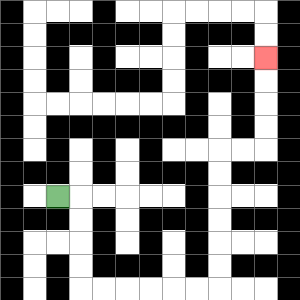{'start': '[2, 8]', 'end': '[11, 2]', 'path_directions': 'R,D,D,D,D,R,R,R,R,R,R,U,U,U,U,U,U,R,R,U,U,U,U', 'path_coordinates': '[[2, 8], [3, 8], [3, 9], [3, 10], [3, 11], [3, 12], [4, 12], [5, 12], [6, 12], [7, 12], [8, 12], [9, 12], [9, 11], [9, 10], [9, 9], [9, 8], [9, 7], [9, 6], [10, 6], [11, 6], [11, 5], [11, 4], [11, 3], [11, 2]]'}